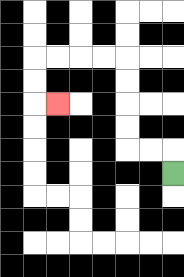{'start': '[7, 7]', 'end': '[2, 4]', 'path_directions': 'U,L,L,U,U,U,U,L,L,L,L,D,D,R', 'path_coordinates': '[[7, 7], [7, 6], [6, 6], [5, 6], [5, 5], [5, 4], [5, 3], [5, 2], [4, 2], [3, 2], [2, 2], [1, 2], [1, 3], [1, 4], [2, 4]]'}